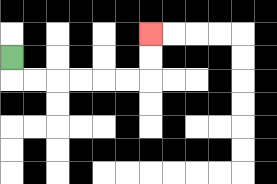{'start': '[0, 2]', 'end': '[6, 1]', 'path_directions': 'D,R,R,R,R,R,R,U,U', 'path_coordinates': '[[0, 2], [0, 3], [1, 3], [2, 3], [3, 3], [4, 3], [5, 3], [6, 3], [6, 2], [6, 1]]'}